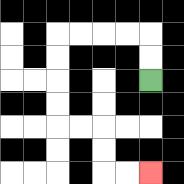{'start': '[6, 3]', 'end': '[6, 7]', 'path_directions': 'U,U,L,L,L,L,D,D,D,D,R,R,D,D,R,R', 'path_coordinates': '[[6, 3], [6, 2], [6, 1], [5, 1], [4, 1], [3, 1], [2, 1], [2, 2], [2, 3], [2, 4], [2, 5], [3, 5], [4, 5], [4, 6], [4, 7], [5, 7], [6, 7]]'}